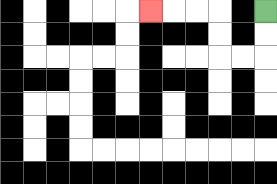{'start': '[11, 0]', 'end': '[6, 0]', 'path_directions': 'D,D,L,L,U,U,L,L,L', 'path_coordinates': '[[11, 0], [11, 1], [11, 2], [10, 2], [9, 2], [9, 1], [9, 0], [8, 0], [7, 0], [6, 0]]'}